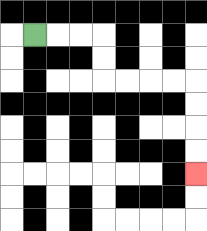{'start': '[1, 1]', 'end': '[8, 7]', 'path_directions': 'R,R,R,D,D,R,R,R,R,D,D,D,D', 'path_coordinates': '[[1, 1], [2, 1], [3, 1], [4, 1], [4, 2], [4, 3], [5, 3], [6, 3], [7, 3], [8, 3], [8, 4], [8, 5], [8, 6], [8, 7]]'}